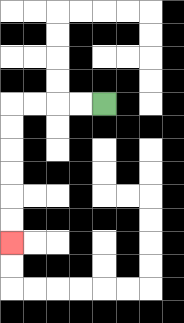{'start': '[4, 4]', 'end': '[0, 10]', 'path_directions': 'L,L,L,L,D,D,D,D,D,D', 'path_coordinates': '[[4, 4], [3, 4], [2, 4], [1, 4], [0, 4], [0, 5], [0, 6], [0, 7], [0, 8], [0, 9], [0, 10]]'}